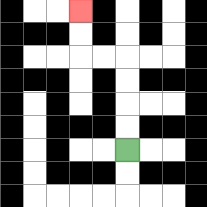{'start': '[5, 6]', 'end': '[3, 0]', 'path_directions': 'U,U,U,U,L,L,U,U', 'path_coordinates': '[[5, 6], [5, 5], [5, 4], [5, 3], [5, 2], [4, 2], [3, 2], [3, 1], [3, 0]]'}